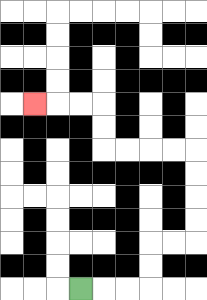{'start': '[3, 12]', 'end': '[1, 4]', 'path_directions': 'R,R,R,U,U,R,R,U,U,U,U,L,L,L,L,U,U,L,L,L', 'path_coordinates': '[[3, 12], [4, 12], [5, 12], [6, 12], [6, 11], [6, 10], [7, 10], [8, 10], [8, 9], [8, 8], [8, 7], [8, 6], [7, 6], [6, 6], [5, 6], [4, 6], [4, 5], [4, 4], [3, 4], [2, 4], [1, 4]]'}